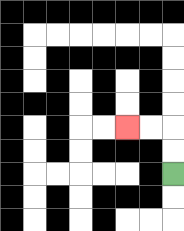{'start': '[7, 7]', 'end': '[5, 5]', 'path_directions': 'U,U,L,L', 'path_coordinates': '[[7, 7], [7, 6], [7, 5], [6, 5], [5, 5]]'}